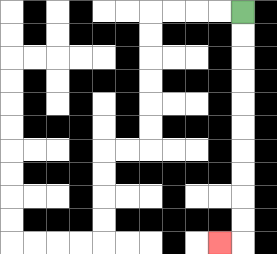{'start': '[10, 0]', 'end': '[9, 10]', 'path_directions': 'D,D,D,D,D,D,D,D,D,D,L', 'path_coordinates': '[[10, 0], [10, 1], [10, 2], [10, 3], [10, 4], [10, 5], [10, 6], [10, 7], [10, 8], [10, 9], [10, 10], [9, 10]]'}